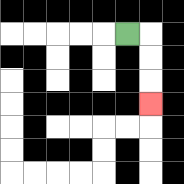{'start': '[5, 1]', 'end': '[6, 4]', 'path_directions': 'R,D,D,D', 'path_coordinates': '[[5, 1], [6, 1], [6, 2], [6, 3], [6, 4]]'}